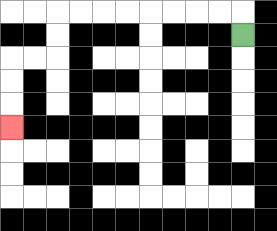{'start': '[10, 1]', 'end': '[0, 5]', 'path_directions': 'U,L,L,L,L,L,L,L,L,D,D,L,L,D,D,D', 'path_coordinates': '[[10, 1], [10, 0], [9, 0], [8, 0], [7, 0], [6, 0], [5, 0], [4, 0], [3, 0], [2, 0], [2, 1], [2, 2], [1, 2], [0, 2], [0, 3], [0, 4], [0, 5]]'}